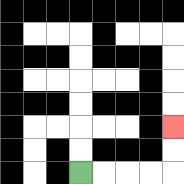{'start': '[3, 7]', 'end': '[7, 5]', 'path_directions': 'R,R,R,R,U,U', 'path_coordinates': '[[3, 7], [4, 7], [5, 7], [6, 7], [7, 7], [7, 6], [7, 5]]'}